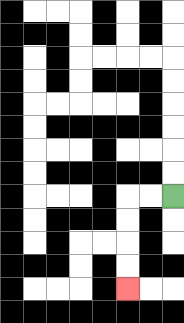{'start': '[7, 8]', 'end': '[5, 12]', 'path_directions': 'L,L,D,D,D,D', 'path_coordinates': '[[7, 8], [6, 8], [5, 8], [5, 9], [5, 10], [5, 11], [5, 12]]'}